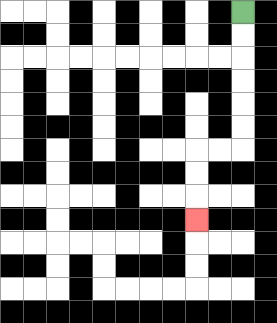{'start': '[10, 0]', 'end': '[8, 9]', 'path_directions': 'D,D,D,D,D,D,L,L,D,D,D', 'path_coordinates': '[[10, 0], [10, 1], [10, 2], [10, 3], [10, 4], [10, 5], [10, 6], [9, 6], [8, 6], [8, 7], [8, 8], [8, 9]]'}